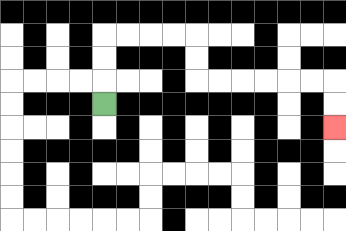{'start': '[4, 4]', 'end': '[14, 5]', 'path_directions': 'U,U,U,R,R,R,R,D,D,R,R,R,R,R,R,D,D', 'path_coordinates': '[[4, 4], [4, 3], [4, 2], [4, 1], [5, 1], [6, 1], [7, 1], [8, 1], [8, 2], [8, 3], [9, 3], [10, 3], [11, 3], [12, 3], [13, 3], [14, 3], [14, 4], [14, 5]]'}